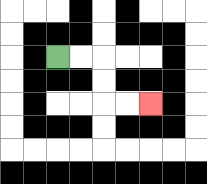{'start': '[2, 2]', 'end': '[6, 4]', 'path_directions': 'R,R,D,D,R,R', 'path_coordinates': '[[2, 2], [3, 2], [4, 2], [4, 3], [4, 4], [5, 4], [6, 4]]'}